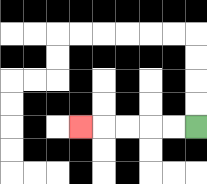{'start': '[8, 5]', 'end': '[3, 5]', 'path_directions': 'L,L,L,L,L', 'path_coordinates': '[[8, 5], [7, 5], [6, 5], [5, 5], [4, 5], [3, 5]]'}